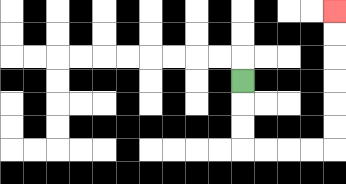{'start': '[10, 3]', 'end': '[14, 0]', 'path_directions': 'D,D,D,R,R,R,R,U,U,U,U,U,U', 'path_coordinates': '[[10, 3], [10, 4], [10, 5], [10, 6], [11, 6], [12, 6], [13, 6], [14, 6], [14, 5], [14, 4], [14, 3], [14, 2], [14, 1], [14, 0]]'}